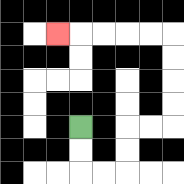{'start': '[3, 5]', 'end': '[2, 1]', 'path_directions': 'D,D,R,R,U,U,R,R,U,U,U,U,L,L,L,L,L', 'path_coordinates': '[[3, 5], [3, 6], [3, 7], [4, 7], [5, 7], [5, 6], [5, 5], [6, 5], [7, 5], [7, 4], [7, 3], [7, 2], [7, 1], [6, 1], [5, 1], [4, 1], [3, 1], [2, 1]]'}